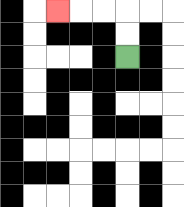{'start': '[5, 2]', 'end': '[2, 0]', 'path_directions': 'U,U,L,L,L', 'path_coordinates': '[[5, 2], [5, 1], [5, 0], [4, 0], [3, 0], [2, 0]]'}